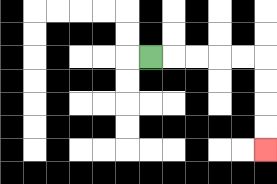{'start': '[6, 2]', 'end': '[11, 6]', 'path_directions': 'R,R,R,R,R,D,D,D,D', 'path_coordinates': '[[6, 2], [7, 2], [8, 2], [9, 2], [10, 2], [11, 2], [11, 3], [11, 4], [11, 5], [11, 6]]'}